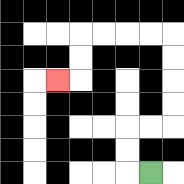{'start': '[6, 7]', 'end': '[2, 3]', 'path_directions': 'L,U,U,R,R,U,U,U,U,L,L,L,L,D,D,L', 'path_coordinates': '[[6, 7], [5, 7], [5, 6], [5, 5], [6, 5], [7, 5], [7, 4], [7, 3], [7, 2], [7, 1], [6, 1], [5, 1], [4, 1], [3, 1], [3, 2], [3, 3], [2, 3]]'}